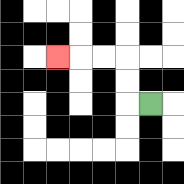{'start': '[6, 4]', 'end': '[2, 2]', 'path_directions': 'L,U,U,L,L,L', 'path_coordinates': '[[6, 4], [5, 4], [5, 3], [5, 2], [4, 2], [3, 2], [2, 2]]'}